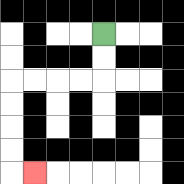{'start': '[4, 1]', 'end': '[1, 7]', 'path_directions': 'D,D,L,L,L,L,D,D,D,D,R', 'path_coordinates': '[[4, 1], [4, 2], [4, 3], [3, 3], [2, 3], [1, 3], [0, 3], [0, 4], [0, 5], [0, 6], [0, 7], [1, 7]]'}